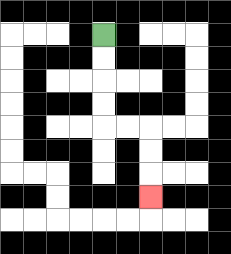{'start': '[4, 1]', 'end': '[6, 8]', 'path_directions': 'D,D,D,D,R,R,D,D,D', 'path_coordinates': '[[4, 1], [4, 2], [4, 3], [4, 4], [4, 5], [5, 5], [6, 5], [6, 6], [6, 7], [6, 8]]'}